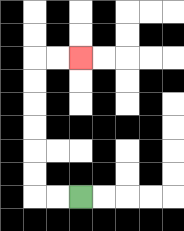{'start': '[3, 8]', 'end': '[3, 2]', 'path_directions': 'L,L,U,U,U,U,U,U,R,R', 'path_coordinates': '[[3, 8], [2, 8], [1, 8], [1, 7], [1, 6], [1, 5], [1, 4], [1, 3], [1, 2], [2, 2], [3, 2]]'}